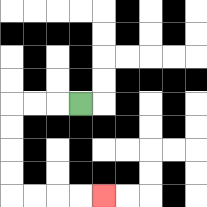{'start': '[3, 4]', 'end': '[4, 8]', 'path_directions': 'L,L,L,D,D,D,D,R,R,R,R', 'path_coordinates': '[[3, 4], [2, 4], [1, 4], [0, 4], [0, 5], [0, 6], [0, 7], [0, 8], [1, 8], [2, 8], [3, 8], [4, 8]]'}